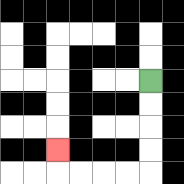{'start': '[6, 3]', 'end': '[2, 6]', 'path_directions': 'D,D,D,D,L,L,L,L,U', 'path_coordinates': '[[6, 3], [6, 4], [6, 5], [6, 6], [6, 7], [5, 7], [4, 7], [3, 7], [2, 7], [2, 6]]'}